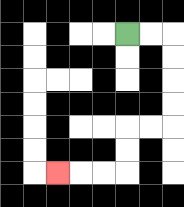{'start': '[5, 1]', 'end': '[2, 7]', 'path_directions': 'R,R,D,D,D,D,L,L,D,D,L,L,L', 'path_coordinates': '[[5, 1], [6, 1], [7, 1], [7, 2], [7, 3], [7, 4], [7, 5], [6, 5], [5, 5], [5, 6], [5, 7], [4, 7], [3, 7], [2, 7]]'}